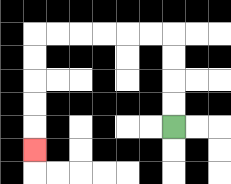{'start': '[7, 5]', 'end': '[1, 6]', 'path_directions': 'U,U,U,U,L,L,L,L,L,L,D,D,D,D,D', 'path_coordinates': '[[7, 5], [7, 4], [7, 3], [7, 2], [7, 1], [6, 1], [5, 1], [4, 1], [3, 1], [2, 1], [1, 1], [1, 2], [1, 3], [1, 4], [1, 5], [1, 6]]'}